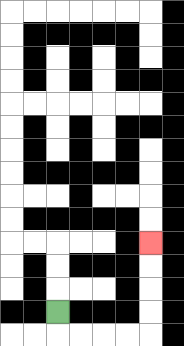{'start': '[2, 13]', 'end': '[6, 10]', 'path_directions': 'D,R,R,R,R,U,U,U,U', 'path_coordinates': '[[2, 13], [2, 14], [3, 14], [4, 14], [5, 14], [6, 14], [6, 13], [6, 12], [6, 11], [6, 10]]'}